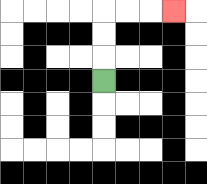{'start': '[4, 3]', 'end': '[7, 0]', 'path_directions': 'U,U,U,R,R,R', 'path_coordinates': '[[4, 3], [4, 2], [4, 1], [4, 0], [5, 0], [6, 0], [7, 0]]'}